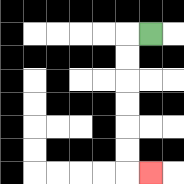{'start': '[6, 1]', 'end': '[6, 7]', 'path_directions': 'L,D,D,D,D,D,D,R', 'path_coordinates': '[[6, 1], [5, 1], [5, 2], [5, 3], [5, 4], [5, 5], [5, 6], [5, 7], [6, 7]]'}